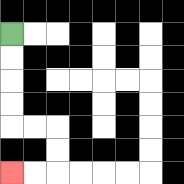{'start': '[0, 1]', 'end': '[0, 7]', 'path_directions': 'D,D,D,D,R,R,D,D,L,L', 'path_coordinates': '[[0, 1], [0, 2], [0, 3], [0, 4], [0, 5], [1, 5], [2, 5], [2, 6], [2, 7], [1, 7], [0, 7]]'}